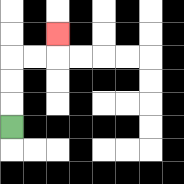{'start': '[0, 5]', 'end': '[2, 1]', 'path_directions': 'U,U,U,R,R,U', 'path_coordinates': '[[0, 5], [0, 4], [0, 3], [0, 2], [1, 2], [2, 2], [2, 1]]'}